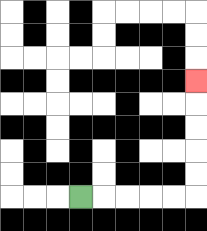{'start': '[3, 8]', 'end': '[8, 3]', 'path_directions': 'R,R,R,R,R,U,U,U,U,U', 'path_coordinates': '[[3, 8], [4, 8], [5, 8], [6, 8], [7, 8], [8, 8], [8, 7], [8, 6], [8, 5], [8, 4], [8, 3]]'}